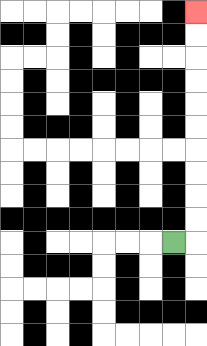{'start': '[7, 10]', 'end': '[8, 0]', 'path_directions': 'R,U,U,U,U,U,U,U,U,U,U', 'path_coordinates': '[[7, 10], [8, 10], [8, 9], [8, 8], [8, 7], [8, 6], [8, 5], [8, 4], [8, 3], [8, 2], [8, 1], [8, 0]]'}